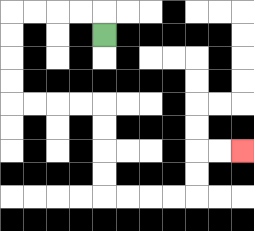{'start': '[4, 1]', 'end': '[10, 6]', 'path_directions': 'U,L,L,L,L,D,D,D,D,R,R,R,R,D,D,D,D,R,R,R,R,U,U,R,R', 'path_coordinates': '[[4, 1], [4, 0], [3, 0], [2, 0], [1, 0], [0, 0], [0, 1], [0, 2], [0, 3], [0, 4], [1, 4], [2, 4], [3, 4], [4, 4], [4, 5], [4, 6], [4, 7], [4, 8], [5, 8], [6, 8], [7, 8], [8, 8], [8, 7], [8, 6], [9, 6], [10, 6]]'}